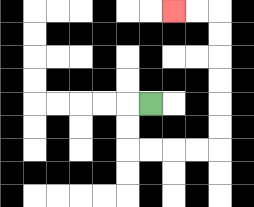{'start': '[6, 4]', 'end': '[7, 0]', 'path_directions': 'L,D,D,R,R,R,R,U,U,U,U,U,U,L,L', 'path_coordinates': '[[6, 4], [5, 4], [5, 5], [5, 6], [6, 6], [7, 6], [8, 6], [9, 6], [9, 5], [9, 4], [9, 3], [9, 2], [9, 1], [9, 0], [8, 0], [7, 0]]'}